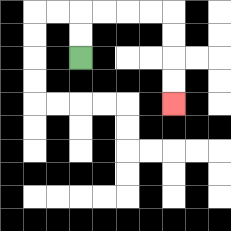{'start': '[3, 2]', 'end': '[7, 4]', 'path_directions': 'U,U,R,R,R,R,D,D,D,D', 'path_coordinates': '[[3, 2], [3, 1], [3, 0], [4, 0], [5, 0], [6, 0], [7, 0], [7, 1], [7, 2], [7, 3], [7, 4]]'}